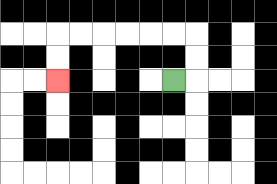{'start': '[7, 3]', 'end': '[2, 3]', 'path_directions': 'R,U,U,L,L,L,L,L,L,D,D', 'path_coordinates': '[[7, 3], [8, 3], [8, 2], [8, 1], [7, 1], [6, 1], [5, 1], [4, 1], [3, 1], [2, 1], [2, 2], [2, 3]]'}